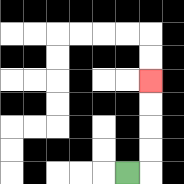{'start': '[5, 7]', 'end': '[6, 3]', 'path_directions': 'R,U,U,U,U', 'path_coordinates': '[[5, 7], [6, 7], [6, 6], [6, 5], [6, 4], [6, 3]]'}